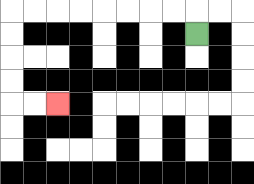{'start': '[8, 1]', 'end': '[2, 4]', 'path_directions': 'U,L,L,L,L,L,L,L,L,D,D,D,D,R,R', 'path_coordinates': '[[8, 1], [8, 0], [7, 0], [6, 0], [5, 0], [4, 0], [3, 0], [2, 0], [1, 0], [0, 0], [0, 1], [0, 2], [0, 3], [0, 4], [1, 4], [2, 4]]'}